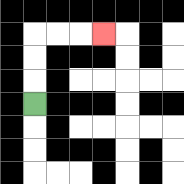{'start': '[1, 4]', 'end': '[4, 1]', 'path_directions': 'U,U,U,R,R,R', 'path_coordinates': '[[1, 4], [1, 3], [1, 2], [1, 1], [2, 1], [3, 1], [4, 1]]'}